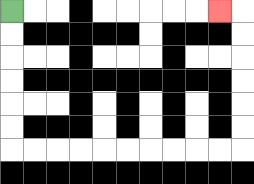{'start': '[0, 0]', 'end': '[9, 0]', 'path_directions': 'D,D,D,D,D,D,R,R,R,R,R,R,R,R,R,R,U,U,U,U,U,U,L', 'path_coordinates': '[[0, 0], [0, 1], [0, 2], [0, 3], [0, 4], [0, 5], [0, 6], [1, 6], [2, 6], [3, 6], [4, 6], [5, 6], [6, 6], [7, 6], [8, 6], [9, 6], [10, 6], [10, 5], [10, 4], [10, 3], [10, 2], [10, 1], [10, 0], [9, 0]]'}